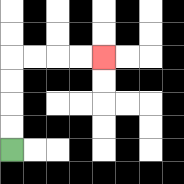{'start': '[0, 6]', 'end': '[4, 2]', 'path_directions': 'U,U,U,U,R,R,R,R', 'path_coordinates': '[[0, 6], [0, 5], [0, 4], [0, 3], [0, 2], [1, 2], [2, 2], [3, 2], [4, 2]]'}